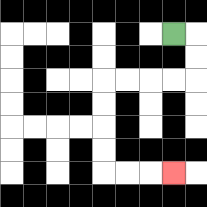{'start': '[7, 1]', 'end': '[7, 7]', 'path_directions': 'R,D,D,L,L,L,L,D,D,D,D,R,R,R', 'path_coordinates': '[[7, 1], [8, 1], [8, 2], [8, 3], [7, 3], [6, 3], [5, 3], [4, 3], [4, 4], [4, 5], [4, 6], [4, 7], [5, 7], [6, 7], [7, 7]]'}